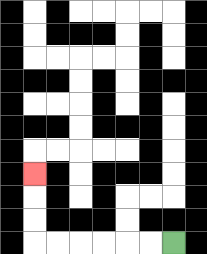{'start': '[7, 10]', 'end': '[1, 7]', 'path_directions': 'L,L,L,L,L,L,U,U,U', 'path_coordinates': '[[7, 10], [6, 10], [5, 10], [4, 10], [3, 10], [2, 10], [1, 10], [1, 9], [1, 8], [1, 7]]'}